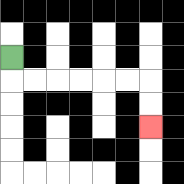{'start': '[0, 2]', 'end': '[6, 5]', 'path_directions': 'D,R,R,R,R,R,R,D,D', 'path_coordinates': '[[0, 2], [0, 3], [1, 3], [2, 3], [3, 3], [4, 3], [5, 3], [6, 3], [6, 4], [6, 5]]'}